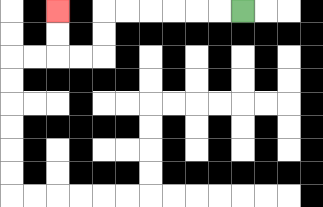{'start': '[10, 0]', 'end': '[2, 0]', 'path_directions': 'L,L,L,L,L,L,D,D,L,L,U,U', 'path_coordinates': '[[10, 0], [9, 0], [8, 0], [7, 0], [6, 0], [5, 0], [4, 0], [4, 1], [4, 2], [3, 2], [2, 2], [2, 1], [2, 0]]'}